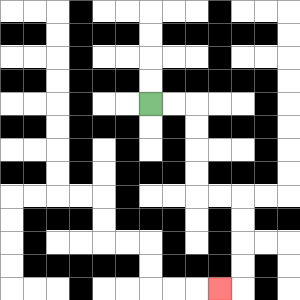{'start': '[6, 4]', 'end': '[9, 12]', 'path_directions': 'R,R,D,D,D,D,R,R,D,D,D,D,L', 'path_coordinates': '[[6, 4], [7, 4], [8, 4], [8, 5], [8, 6], [8, 7], [8, 8], [9, 8], [10, 8], [10, 9], [10, 10], [10, 11], [10, 12], [9, 12]]'}